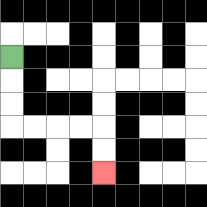{'start': '[0, 2]', 'end': '[4, 7]', 'path_directions': 'D,D,D,R,R,R,R,D,D', 'path_coordinates': '[[0, 2], [0, 3], [0, 4], [0, 5], [1, 5], [2, 5], [3, 5], [4, 5], [4, 6], [4, 7]]'}